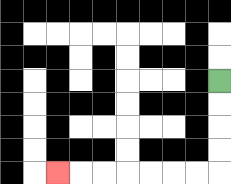{'start': '[9, 3]', 'end': '[2, 7]', 'path_directions': 'D,D,D,D,L,L,L,L,L,L,L', 'path_coordinates': '[[9, 3], [9, 4], [9, 5], [9, 6], [9, 7], [8, 7], [7, 7], [6, 7], [5, 7], [4, 7], [3, 7], [2, 7]]'}